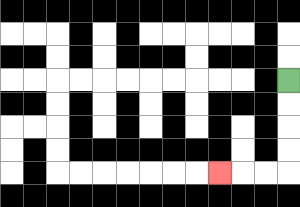{'start': '[12, 3]', 'end': '[9, 7]', 'path_directions': 'D,D,D,D,L,L,L', 'path_coordinates': '[[12, 3], [12, 4], [12, 5], [12, 6], [12, 7], [11, 7], [10, 7], [9, 7]]'}